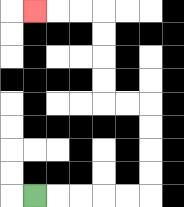{'start': '[1, 8]', 'end': '[1, 0]', 'path_directions': 'R,R,R,R,R,U,U,U,U,L,L,U,U,U,U,L,L,L', 'path_coordinates': '[[1, 8], [2, 8], [3, 8], [4, 8], [5, 8], [6, 8], [6, 7], [6, 6], [6, 5], [6, 4], [5, 4], [4, 4], [4, 3], [4, 2], [4, 1], [4, 0], [3, 0], [2, 0], [1, 0]]'}